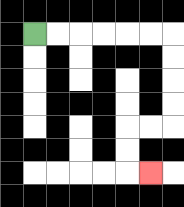{'start': '[1, 1]', 'end': '[6, 7]', 'path_directions': 'R,R,R,R,R,R,D,D,D,D,L,L,D,D,R', 'path_coordinates': '[[1, 1], [2, 1], [3, 1], [4, 1], [5, 1], [6, 1], [7, 1], [7, 2], [7, 3], [7, 4], [7, 5], [6, 5], [5, 5], [5, 6], [5, 7], [6, 7]]'}